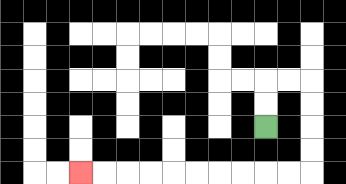{'start': '[11, 5]', 'end': '[3, 7]', 'path_directions': 'U,U,R,R,D,D,D,D,L,L,L,L,L,L,L,L,L,L', 'path_coordinates': '[[11, 5], [11, 4], [11, 3], [12, 3], [13, 3], [13, 4], [13, 5], [13, 6], [13, 7], [12, 7], [11, 7], [10, 7], [9, 7], [8, 7], [7, 7], [6, 7], [5, 7], [4, 7], [3, 7]]'}